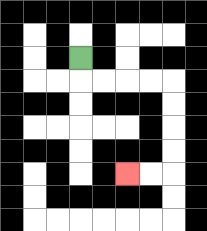{'start': '[3, 2]', 'end': '[5, 7]', 'path_directions': 'D,R,R,R,R,D,D,D,D,L,L', 'path_coordinates': '[[3, 2], [3, 3], [4, 3], [5, 3], [6, 3], [7, 3], [7, 4], [7, 5], [7, 6], [7, 7], [6, 7], [5, 7]]'}